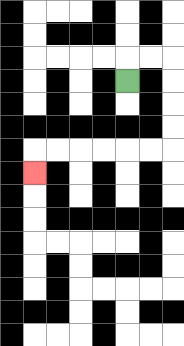{'start': '[5, 3]', 'end': '[1, 7]', 'path_directions': 'U,R,R,D,D,D,D,L,L,L,L,L,L,D', 'path_coordinates': '[[5, 3], [5, 2], [6, 2], [7, 2], [7, 3], [7, 4], [7, 5], [7, 6], [6, 6], [5, 6], [4, 6], [3, 6], [2, 6], [1, 6], [1, 7]]'}